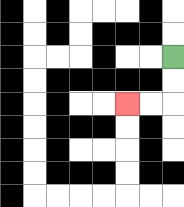{'start': '[7, 2]', 'end': '[5, 4]', 'path_directions': 'D,D,L,L', 'path_coordinates': '[[7, 2], [7, 3], [7, 4], [6, 4], [5, 4]]'}